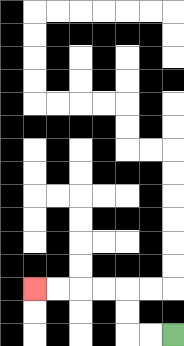{'start': '[7, 14]', 'end': '[1, 12]', 'path_directions': 'L,L,U,U,L,L,L,L', 'path_coordinates': '[[7, 14], [6, 14], [5, 14], [5, 13], [5, 12], [4, 12], [3, 12], [2, 12], [1, 12]]'}